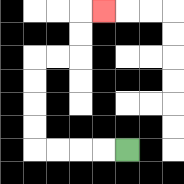{'start': '[5, 6]', 'end': '[4, 0]', 'path_directions': 'L,L,L,L,U,U,U,U,R,R,U,U,R', 'path_coordinates': '[[5, 6], [4, 6], [3, 6], [2, 6], [1, 6], [1, 5], [1, 4], [1, 3], [1, 2], [2, 2], [3, 2], [3, 1], [3, 0], [4, 0]]'}